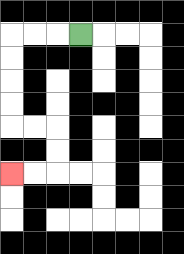{'start': '[3, 1]', 'end': '[0, 7]', 'path_directions': 'L,L,L,D,D,D,D,R,R,D,D,L,L', 'path_coordinates': '[[3, 1], [2, 1], [1, 1], [0, 1], [0, 2], [0, 3], [0, 4], [0, 5], [1, 5], [2, 5], [2, 6], [2, 7], [1, 7], [0, 7]]'}